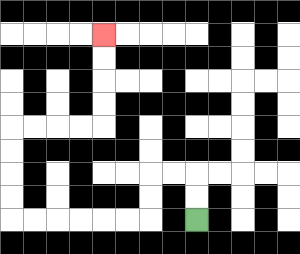{'start': '[8, 9]', 'end': '[4, 1]', 'path_directions': 'U,U,L,L,D,D,L,L,L,L,L,L,U,U,U,U,R,R,R,R,U,U,U,U', 'path_coordinates': '[[8, 9], [8, 8], [8, 7], [7, 7], [6, 7], [6, 8], [6, 9], [5, 9], [4, 9], [3, 9], [2, 9], [1, 9], [0, 9], [0, 8], [0, 7], [0, 6], [0, 5], [1, 5], [2, 5], [3, 5], [4, 5], [4, 4], [4, 3], [4, 2], [4, 1]]'}